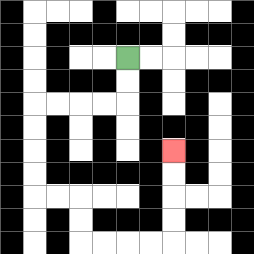{'start': '[5, 2]', 'end': '[7, 6]', 'path_directions': 'D,D,L,L,L,L,D,D,D,D,R,R,D,D,R,R,R,R,U,U,U,U', 'path_coordinates': '[[5, 2], [5, 3], [5, 4], [4, 4], [3, 4], [2, 4], [1, 4], [1, 5], [1, 6], [1, 7], [1, 8], [2, 8], [3, 8], [3, 9], [3, 10], [4, 10], [5, 10], [6, 10], [7, 10], [7, 9], [7, 8], [7, 7], [7, 6]]'}